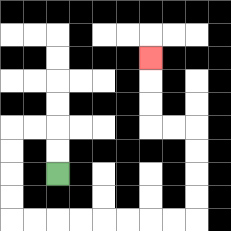{'start': '[2, 7]', 'end': '[6, 2]', 'path_directions': 'U,U,L,L,D,D,D,D,R,R,R,R,R,R,R,R,U,U,U,U,L,L,U,U,U', 'path_coordinates': '[[2, 7], [2, 6], [2, 5], [1, 5], [0, 5], [0, 6], [0, 7], [0, 8], [0, 9], [1, 9], [2, 9], [3, 9], [4, 9], [5, 9], [6, 9], [7, 9], [8, 9], [8, 8], [8, 7], [8, 6], [8, 5], [7, 5], [6, 5], [6, 4], [6, 3], [6, 2]]'}